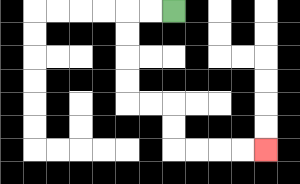{'start': '[7, 0]', 'end': '[11, 6]', 'path_directions': 'L,L,D,D,D,D,R,R,D,D,R,R,R,R', 'path_coordinates': '[[7, 0], [6, 0], [5, 0], [5, 1], [5, 2], [5, 3], [5, 4], [6, 4], [7, 4], [7, 5], [7, 6], [8, 6], [9, 6], [10, 6], [11, 6]]'}